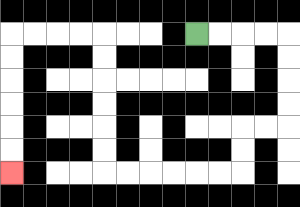{'start': '[8, 1]', 'end': '[0, 7]', 'path_directions': 'R,R,R,R,D,D,D,D,L,L,D,D,L,L,L,L,L,L,U,U,U,U,U,U,L,L,L,L,D,D,D,D,D,D', 'path_coordinates': '[[8, 1], [9, 1], [10, 1], [11, 1], [12, 1], [12, 2], [12, 3], [12, 4], [12, 5], [11, 5], [10, 5], [10, 6], [10, 7], [9, 7], [8, 7], [7, 7], [6, 7], [5, 7], [4, 7], [4, 6], [4, 5], [4, 4], [4, 3], [4, 2], [4, 1], [3, 1], [2, 1], [1, 1], [0, 1], [0, 2], [0, 3], [0, 4], [0, 5], [0, 6], [0, 7]]'}